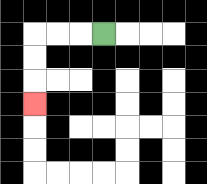{'start': '[4, 1]', 'end': '[1, 4]', 'path_directions': 'L,L,L,D,D,D', 'path_coordinates': '[[4, 1], [3, 1], [2, 1], [1, 1], [1, 2], [1, 3], [1, 4]]'}